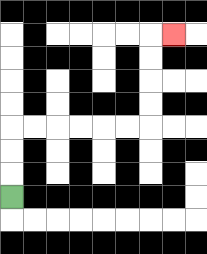{'start': '[0, 8]', 'end': '[7, 1]', 'path_directions': 'U,U,U,R,R,R,R,R,R,U,U,U,U,R', 'path_coordinates': '[[0, 8], [0, 7], [0, 6], [0, 5], [1, 5], [2, 5], [3, 5], [4, 5], [5, 5], [6, 5], [6, 4], [6, 3], [6, 2], [6, 1], [7, 1]]'}